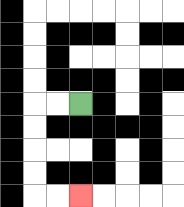{'start': '[3, 4]', 'end': '[3, 8]', 'path_directions': 'L,L,D,D,D,D,R,R', 'path_coordinates': '[[3, 4], [2, 4], [1, 4], [1, 5], [1, 6], [1, 7], [1, 8], [2, 8], [3, 8]]'}